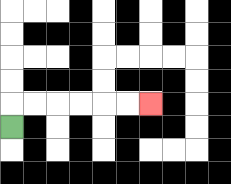{'start': '[0, 5]', 'end': '[6, 4]', 'path_directions': 'U,R,R,R,R,R,R', 'path_coordinates': '[[0, 5], [0, 4], [1, 4], [2, 4], [3, 4], [4, 4], [5, 4], [6, 4]]'}